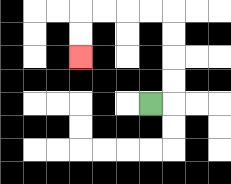{'start': '[6, 4]', 'end': '[3, 2]', 'path_directions': 'R,U,U,U,U,L,L,L,L,D,D', 'path_coordinates': '[[6, 4], [7, 4], [7, 3], [7, 2], [7, 1], [7, 0], [6, 0], [5, 0], [4, 0], [3, 0], [3, 1], [3, 2]]'}